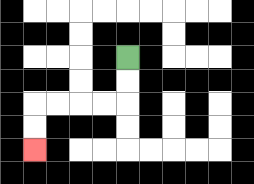{'start': '[5, 2]', 'end': '[1, 6]', 'path_directions': 'D,D,L,L,L,L,D,D', 'path_coordinates': '[[5, 2], [5, 3], [5, 4], [4, 4], [3, 4], [2, 4], [1, 4], [1, 5], [1, 6]]'}